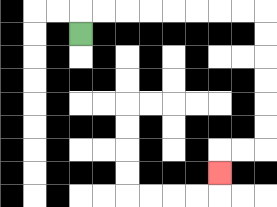{'start': '[3, 1]', 'end': '[9, 7]', 'path_directions': 'U,R,R,R,R,R,R,R,R,D,D,D,D,D,D,L,L,D', 'path_coordinates': '[[3, 1], [3, 0], [4, 0], [5, 0], [6, 0], [7, 0], [8, 0], [9, 0], [10, 0], [11, 0], [11, 1], [11, 2], [11, 3], [11, 4], [11, 5], [11, 6], [10, 6], [9, 6], [9, 7]]'}